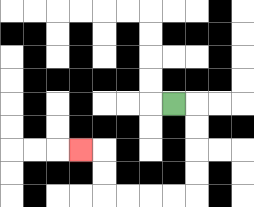{'start': '[7, 4]', 'end': '[3, 6]', 'path_directions': 'R,D,D,D,D,L,L,L,L,U,U,L', 'path_coordinates': '[[7, 4], [8, 4], [8, 5], [8, 6], [8, 7], [8, 8], [7, 8], [6, 8], [5, 8], [4, 8], [4, 7], [4, 6], [3, 6]]'}